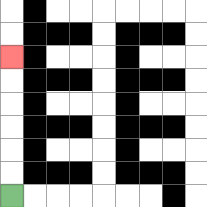{'start': '[0, 8]', 'end': '[0, 2]', 'path_directions': 'U,U,U,U,U,U', 'path_coordinates': '[[0, 8], [0, 7], [0, 6], [0, 5], [0, 4], [0, 3], [0, 2]]'}